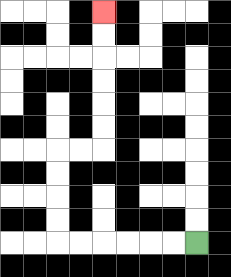{'start': '[8, 10]', 'end': '[4, 0]', 'path_directions': 'L,L,L,L,L,L,U,U,U,U,R,R,U,U,U,U,U,U', 'path_coordinates': '[[8, 10], [7, 10], [6, 10], [5, 10], [4, 10], [3, 10], [2, 10], [2, 9], [2, 8], [2, 7], [2, 6], [3, 6], [4, 6], [4, 5], [4, 4], [4, 3], [4, 2], [4, 1], [4, 0]]'}